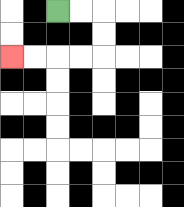{'start': '[2, 0]', 'end': '[0, 2]', 'path_directions': 'R,R,D,D,L,L,L,L', 'path_coordinates': '[[2, 0], [3, 0], [4, 0], [4, 1], [4, 2], [3, 2], [2, 2], [1, 2], [0, 2]]'}